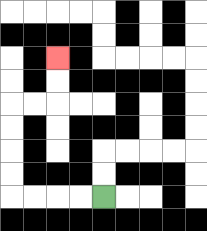{'start': '[4, 8]', 'end': '[2, 2]', 'path_directions': 'L,L,L,L,U,U,U,U,R,R,U,U', 'path_coordinates': '[[4, 8], [3, 8], [2, 8], [1, 8], [0, 8], [0, 7], [0, 6], [0, 5], [0, 4], [1, 4], [2, 4], [2, 3], [2, 2]]'}